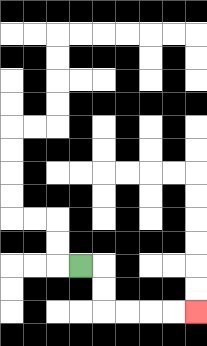{'start': '[3, 11]', 'end': '[8, 13]', 'path_directions': 'R,D,D,R,R,R,R', 'path_coordinates': '[[3, 11], [4, 11], [4, 12], [4, 13], [5, 13], [6, 13], [7, 13], [8, 13]]'}